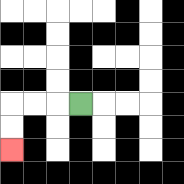{'start': '[3, 4]', 'end': '[0, 6]', 'path_directions': 'L,L,L,D,D', 'path_coordinates': '[[3, 4], [2, 4], [1, 4], [0, 4], [0, 5], [0, 6]]'}